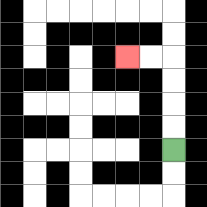{'start': '[7, 6]', 'end': '[5, 2]', 'path_directions': 'U,U,U,U,L,L', 'path_coordinates': '[[7, 6], [7, 5], [7, 4], [7, 3], [7, 2], [6, 2], [5, 2]]'}